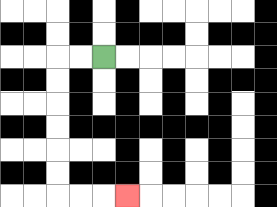{'start': '[4, 2]', 'end': '[5, 8]', 'path_directions': 'L,L,D,D,D,D,D,D,R,R,R', 'path_coordinates': '[[4, 2], [3, 2], [2, 2], [2, 3], [2, 4], [2, 5], [2, 6], [2, 7], [2, 8], [3, 8], [4, 8], [5, 8]]'}